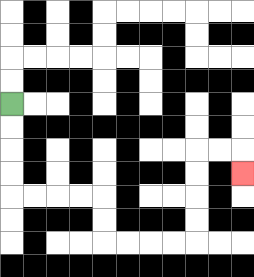{'start': '[0, 4]', 'end': '[10, 7]', 'path_directions': 'D,D,D,D,R,R,R,R,D,D,R,R,R,R,U,U,U,U,R,R,D', 'path_coordinates': '[[0, 4], [0, 5], [0, 6], [0, 7], [0, 8], [1, 8], [2, 8], [3, 8], [4, 8], [4, 9], [4, 10], [5, 10], [6, 10], [7, 10], [8, 10], [8, 9], [8, 8], [8, 7], [8, 6], [9, 6], [10, 6], [10, 7]]'}